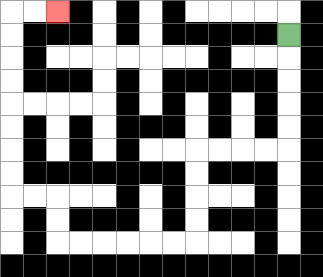{'start': '[12, 1]', 'end': '[2, 0]', 'path_directions': 'D,D,D,D,D,L,L,L,L,D,D,D,D,L,L,L,L,L,L,U,U,L,L,U,U,U,U,U,U,U,U,R,R', 'path_coordinates': '[[12, 1], [12, 2], [12, 3], [12, 4], [12, 5], [12, 6], [11, 6], [10, 6], [9, 6], [8, 6], [8, 7], [8, 8], [8, 9], [8, 10], [7, 10], [6, 10], [5, 10], [4, 10], [3, 10], [2, 10], [2, 9], [2, 8], [1, 8], [0, 8], [0, 7], [0, 6], [0, 5], [0, 4], [0, 3], [0, 2], [0, 1], [0, 0], [1, 0], [2, 0]]'}